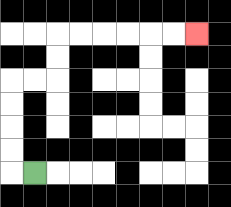{'start': '[1, 7]', 'end': '[8, 1]', 'path_directions': 'L,U,U,U,U,R,R,U,U,R,R,R,R,R,R', 'path_coordinates': '[[1, 7], [0, 7], [0, 6], [0, 5], [0, 4], [0, 3], [1, 3], [2, 3], [2, 2], [2, 1], [3, 1], [4, 1], [5, 1], [6, 1], [7, 1], [8, 1]]'}